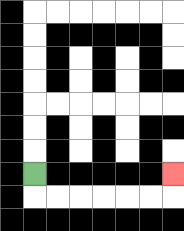{'start': '[1, 7]', 'end': '[7, 7]', 'path_directions': 'D,R,R,R,R,R,R,U', 'path_coordinates': '[[1, 7], [1, 8], [2, 8], [3, 8], [4, 8], [5, 8], [6, 8], [7, 8], [7, 7]]'}